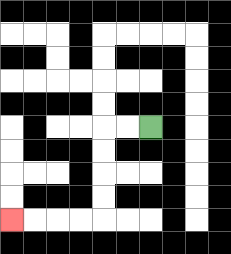{'start': '[6, 5]', 'end': '[0, 9]', 'path_directions': 'L,L,D,D,D,D,L,L,L,L', 'path_coordinates': '[[6, 5], [5, 5], [4, 5], [4, 6], [4, 7], [4, 8], [4, 9], [3, 9], [2, 9], [1, 9], [0, 9]]'}